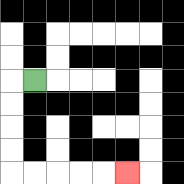{'start': '[1, 3]', 'end': '[5, 7]', 'path_directions': 'L,D,D,D,D,R,R,R,R,R', 'path_coordinates': '[[1, 3], [0, 3], [0, 4], [0, 5], [0, 6], [0, 7], [1, 7], [2, 7], [3, 7], [4, 7], [5, 7]]'}